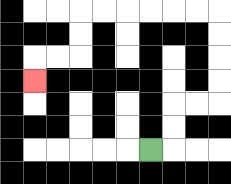{'start': '[6, 6]', 'end': '[1, 3]', 'path_directions': 'R,U,U,R,R,U,U,U,U,L,L,L,L,L,L,D,D,L,L,D', 'path_coordinates': '[[6, 6], [7, 6], [7, 5], [7, 4], [8, 4], [9, 4], [9, 3], [9, 2], [9, 1], [9, 0], [8, 0], [7, 0], [6, 0], [5, 0], [4, 0], [3, 0], [3, 1], [3, 2], [2, 2], [1, 2], [1, 3]]'}